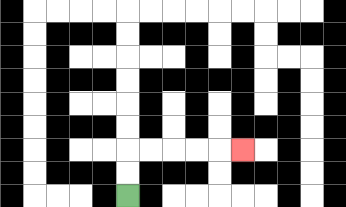{'start': '[5, 8]', 'end': '[10, 6]', 'path_directions': 'U,U,R,R,R,R,R', 'path_coordinates': '[[5, 8], [5, 7], [5, 6], [6, 6], [7, 6], [8, 6], [9, 6], [10, 6]]'}